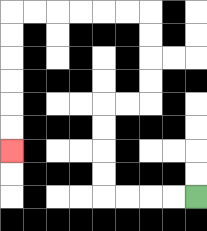{'start': '[8, 8]', 'end': '[0, 6]', 'path_directions': 'L,L,L,L,U,U,U,U,R,R,U,U,U,U,L,L,L,L,L,L,D,D,D,D,D,D', 'path_coordinates': '[[8, 8], [7, 8], [6, 8], [5, 8], [4, 8], [4, 7], [4, 6], [4, 5], [4, 4], [5, 4], [6, 4], [6, 3], [6, 2], [6, 1], [6, 0], [5, 0], [4, 0], [3, 0], [2, 0], [1, 0], [0, 0], [0, 1], [0, 2], [0, 3], [0, 4], [0, 5], [0, 6]]'}